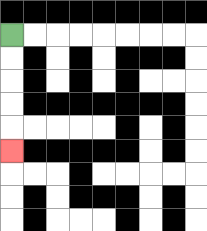{'start': '[0, 1]', 'end': '[0, 6]', 'path_directions': 'D,D,D,D,D', 'path_coordinates': '[[0, 1], [0, 2], [0, 3], [0, 4], [0, 5], [0, 6]]'}